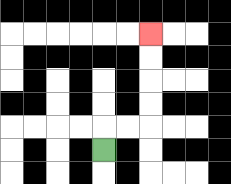{'start': '[4, 6]', 'end': '[6, 1]', 'path_directions': 'U,R,R,U,U,U,U', 'path_coordinates': '[[4, 6], [4, 5], [5, 5], [6, 5], [6, 4], [6, 3], [6, 2], [6, 1]]'}